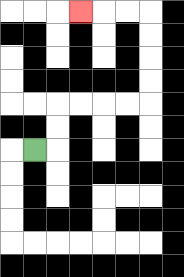{'start': '[1, 6]', 'end': '[3, 0]', 'path_directions': 'R,U,U,R,R,R,R,U,U,U,U,L,L,L', 'path_coordinates': '[[1, 6], [2, 6], [2, 5], [2, 4], [3, 4], [4, 4], [5, 4], [6, 4], [6, 3], [6, 2], [6, 1], [6, 0], [5, 0], [4, 0], [3, 0]]'}